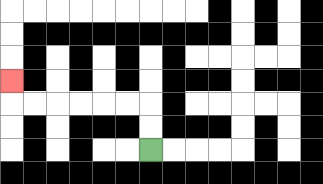{'start': '[6, 6]', 'end': '[0, 3]', 'path_directions': 'U,U,L,L,L,L,L,L,U', 'path_coordinates': '[[6, 6], [6, 5], [6, 4], [5, 4], [4, 4], [3, 4], [2, 4], [1, 4], [0, 4], [0, 3]]'}